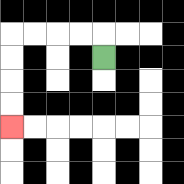{'start': '[4, 2]', 'end': '[0, 5]', 'path_directions': 'U,L,L,L,L,D,D,D,D', 'path_coordinates': '[[4, 2], [4, 1], [3, 1], [2, 1], [1, 1], [0, 1], [0, 2], [0, 3], [0, 4], [0, 5]]'}